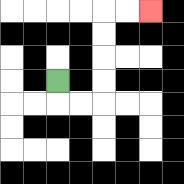{'start': '[2, 3]', 'end': '[6, 0]', 'path_directions': 'D,R,R,U,U,U,U,R,R', 'path_coordinates': '[[2, 3], [2, 4], [3, 4], [4, 4], [4, 3], [4, 2], [4, 1], [4, 0], [5, 0], [6, 0]]'}